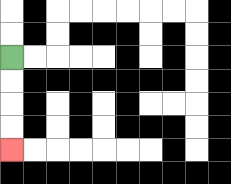{'start': '[0, 2]', 'end': '[0, 6]', 'path_directions': 'D,D,D,D', 'path_coordinates': '[[0, 2], [0, 3], [0, 4], [0, 5], [0, 6]]'}